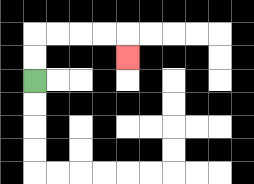{'start': '[1, 3]', 'end': '[5, 2]', 'path_directions': 'U,U,R,R,R,R,D', 'path_coordinates': '[[1, 3], [1, 2], [1, 1], [2, 1], [3, 1], [4, 1], [5, 1], [5, 2]]'}